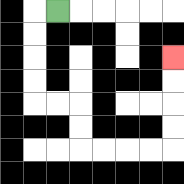{'start': '[2, 0]', 'end': '[7, 2]', 'path_directions': 'L,D,D,D,D,R,R,D,D,R,R,R,R,U,U,U,U', 'path_coordinates': '[[2, 0], [1, 0], [1, 1], [1, 2], [1, 3], [1, 4], [2, 4], [3, 4], [3, 5], [3, 6], [4, 6], [5, 6], [6, 6], [7, 6], [7, 5], [7, 4], [7, 3], [7, 2]]'}